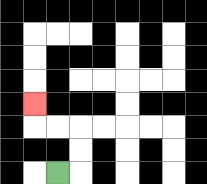{'start': '[2, 7]', 'end': '[1, 4]', 'path_directions': 'R,U,U,L,L,U', 'path_coordinates': '[[2, 7], [3, 7], [3, 6], [3, 5], [2, 5], [1, 5], [1, 4]]'}